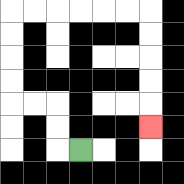{'start': '[3, 6]', 'end': '[6, 5]', 'path_directions': 'L,U,U,L,L,U,U,U,U,R,R,R,R,R,R,D,D,D,D,D', 'path_coordinates': '[[3, 6], [2, 6], [2, 5], [2, 4], [1, 4], [0, 4], [0, 3], [0, 2], [0, 1], [0, 0], [1, 0], [2, 0], [3, 0], [4, 0], [5, 0], [6, 0], [6, 1], [6, 2], [6, 3], [6, 4], [6, 5]]'}